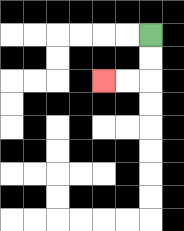{'start': '[6, 1]', 'end': '[4, 3]', 'path_directions': 'D,D,L,L', 'path_coordinates': '[[6, 1], [6, 2], [6, 3], [5, 3], [4, 3]]'}